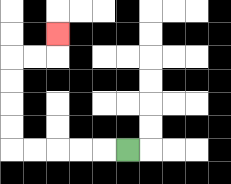{'start': '[5, 6]', 'end': '[2, 1]', 'path_directions': 'L,L,L,L,L,U,U,U,U,R,R,U', 'path_coordinates': '[[5, 6], [4, 6], [3, 6], [2, 6], [1, 6], [0, 6], [0, 5], [0, 4], [0, 3], [0, 2], [1, 2], [2, 2], [2, 1]]'}